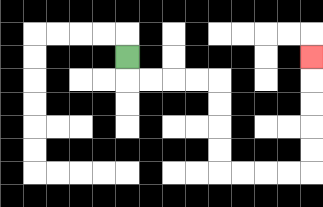{'start': '[5, 2]', 'end': '[13, 2]', 'path_directions': 'D,R,R,R,R,D,D,D,D,R,R,R,R,U,U,U,U,U', 'path_coordinates': '[[5, 2], [5, 3], [6, 3], [7, 3], [8, 3], [9, 3], [9, 4], [9, 5], [9, 6], [9, 7], [10, 7], [11, 7], [12, 7], [13, 7], [13, 6], [13, 5], [13, 4], [13, 3], [13, 2]]'}